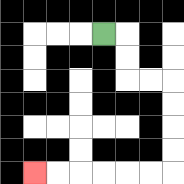{'start': '[4, 1]', 'end': '[1, 7]', 'path_directions': 'R,D,D,R,R,D,D,D,D,L,L,L,L,L,L', 'path_coordinates': '[[4, 1], [5, 1], [5, 2], [5, 3], [6, 3], [7, 3], [7, 4], [7, 5], [7, 6], [7, 7], [6, 7], [5, 7], [4, 7], [3, 7], [2, 7], [1, 7]]'}